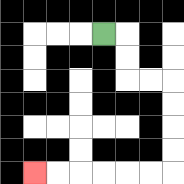{'start': '[4, 1]', 'end': '[1, 7]', 'path_directions': 'R,D,D,R,R,D,D,D,D,L,L,L,L,L,L', 'path_coordinates': '[[4, 1], [5, 1], [5, 2], [5, 3], [6, 3], [7, 3], [7, 4], [7, 5], [7, 6], [7, 7], [6, 7], [5, 7], [4, 7], [3, 7], [2, 7], [1, 7]]'}